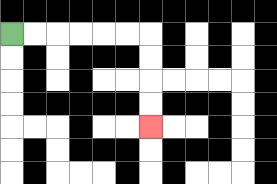{'start': '[0, 1]', 'end': '[6, 5]', 'path_directions': 'R,R,R,R,R,R,D,D,D,D', 'path_coordinates': '[[0, 1], [1, 1], [2, 1], [3, 1], [4, 1], [5, 1], [6, 1], [6, 2], [6, 3], [6, 4], [6, 5]]'}